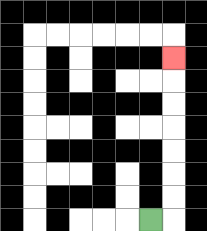{'start': '[6, 9]', 'end': '[7, 2]', 'path_directions': 'R,U,U,U,U,U,U,U', 'path_coordinates': '[[6, 9], [7, 9], [7, 8], [7, 7], [7, 6], [7, 5], [7, 4], [7, 3], [7, 2]]'}